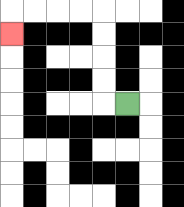{'start': '[5, 4]', 'end': '[0, 1]', 'path_directions': 'L,U,U,U,U,L,L,L,L,D', 'path_coordinates': '[[5, 4], [4, 4], [4, 3], [4, 2], [4, 1], [4, 0], [3, 0], [2, 0], [1, 0], [0, 0], [0, 1]]'}